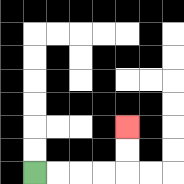{'start': '[1, 7]', 'end': '[5, 5]', 'path_directions': 'R,R,R,R,U,U', 'path_coordinates': '[[1, 7], [2, 7], [3, 7], [4, 7], [5, 7], [5, 6], [5, 5]]'}